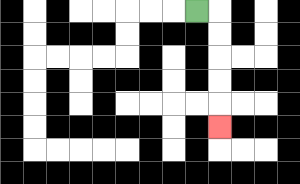{'start': '[8, 0]', 'end': '[9, 5]', 'path_directions': 'R,D,D,D,D,D', 'path_coordinates': '[[8, 0], [9, 0], [9, 1], [9, 2], [9, 3], [9, 4], [9, 5]]'}